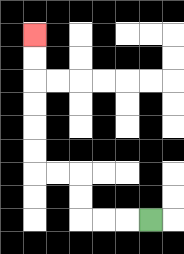{'start': '[6, 9]', 'end': '[1, 1]', 'path_directions': 'L,L,L,U,U,L,L,U,U,U,U,U,U', 'path_coordinates': '[[6, 9], [5, 9], [4, 9], [3, 9], [3, 8], [3, 7], [2, 7], [1, 7], [1, 6], [1, 5], [1, 4], [1, 3], [1, 2], [1, 1]]'}